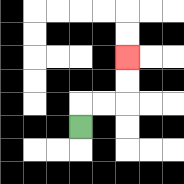{'start': '[3, 5]', 'end': '[5, 2]', 'path_directions': 'U,R,R,U,U', 'path_coordinates': '[[3, 5], [3, 4], [4, 4], [5, 4], [5, 3], [5, 2]]'}